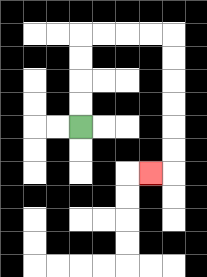{'start': '[3, 5]', 'end': '[6, 7]', 'path_directions': 'U,U,U,U,R,R,R,R,D,D,D,D,D,D,L', 'path_coordinates': '[[3, 5], [3, 4], [3, 3], [3, 2], [3, 1], [4, 1], [5, 1], [6, 1], [7, 1], [7, 2], [7, 3], [7, 4], [7, 5], [7, 6], [7, 7], [6, 7]]'}